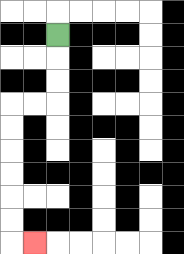{'start': '[2, 1]', 'end': '[1, 10]', 'path_directions': 'D,D,D,L,L,D,D,D,D,D,D,R', 'path_coordinates': '[[2, 1], [2, 2], [2, 3], [2, 4], [1, 4], [0, 4], [0, 5], [0, 6], [0, 7], [0, 8], [0, 9], [0, 10], [1, 10]]'}